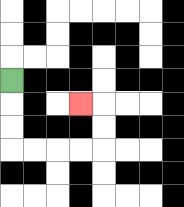{'start': '[0, 3]', 'end': '[3, 4]', 'path_directions': 'D,D,D,R,R,R,R,U,U,L', 'path_coordinates': '[[0, 3], [0, 4], [0, 5], [0, 6], [1, 6], [2, 6], [3, 6], [4, 6], [4, 5], [4, 4], [3, 4]]'}